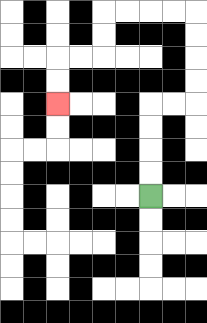{'start': '[6, 8]', 'end': '[2, 4]', 'path_directions': 'U,U,U,U,R,R,U,U,U,U,L,L,L,L,D,D,L,L,D,D', 'path_coordinates': '[[6, 8], [6, 7], [6, 6], [6, 5], [6, 4], [7, 4], [8, 4], [8, 3], [8, 2], [8, 1], [8, 0], [7, 0], [6, 0], [5, 0], [4, 0], [4, 1], [4, 2], [3, 2], [2, 2], [2, 3], [2, 4]]'}